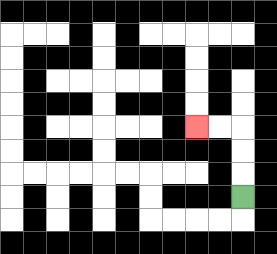{'start': '[10, 8]', 'end': '[8, 5]', 'path_directions': 'U,U,U,L,L', 'path_coordinates': '[[10, 8], [10, 7], [10, 6], [10, 5], [9, 5], [8, 5]]'}